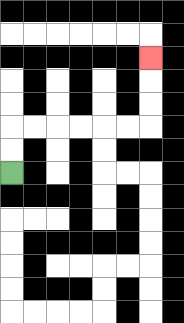{'start': '[0, 7]', 'end': '[6, 2]', 'path_directions': 'U,U,R,R,R,R,R,R,U,U,U', 'path_coordinates': '[[0, 7], [0, 6], [0, 5], [1, 5], [2, 5], [3, 5], [4, 5], [5, 5], [6, 5], [6, 4], [6, 3], [6, 2]]'}